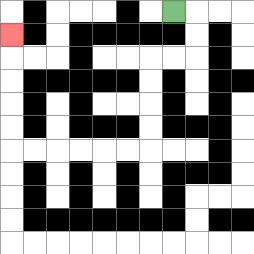{'start': '[7, 0]', 'end': '[0, 1]', 'path_directions': 'R,D,D,L,L,D,D,D,D,L,L,L,L,L,L,U,U,U,U,U', 'path_coordinates': '[[7, 0], [8, 0], [8, 1], [8, 2], [7, 2], [6, 2], [6, 3], [6, 4], [6, 5], [6, 6], [5, 6], [4, 6], [3, 6], [2, 6], [1, 6], [0, 6], [0, 5], [0, 4], [0, 3], [0, 2], [0, 1]]'}